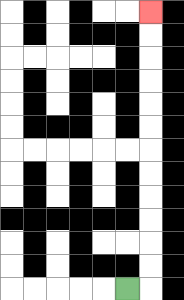{'start': '[5, 12]', 'end': '[6, 0]', 'path_directions': 'R,U,U,U,U,U,U,U,U,U,U,U,U', 'path_coordinates': '[[5, 12], [6, 12], [6, 11], [6, 10], [6, 9], [6, 8], [6, 7], [6, 6], [6, 5], [6, 4], [6, 3], [6, 2], [6, 1], [6, 0]]'}